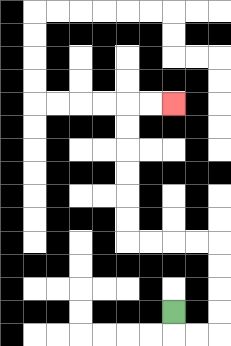{'start': '[7, 13]', 'end': '[7, 4]', 'path_directions': 'D,R,R,U,U,U,U,L,L,L,L,U,U,U,U,U,U,R,R', 'path_coordinates': '[[7, 13], [7, 14], [8, 14], [9, 14], [9, 13], [9, 12], [9, 11], [9, 10], [8, 10], [7, 10], [6, 10], [5, 10], [5, 9], [5, 8], [5, 7], [5, 6], [5, 5], [5, 4], [6, 4], [7, 4]]'}